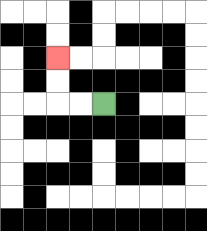{'start': '[4, 4]', 'end': '[2, 2]', 'path_directions': 'L,L,U,U', 'path_coordinates': '[[4, 4], [3, 4], [2, 4], [2, 3], [2, 2]]'}